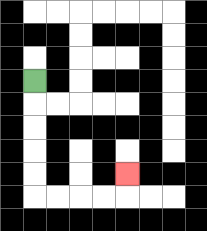{'start': '[1, 3]', 'end': '[5, 7]', 'path_directions': 'D,D,D,D,D,R,R,R,R,U', 'path_coordinates': '[[1, 3], [1, 4], [1, 5], [1, 6], [1, 7], [1, 8], [2, 8], [3, 8], [4, 8], [5, 8], [5, 7]]'}